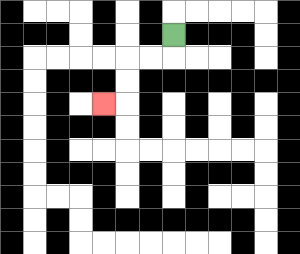{'start': '[7, 1]', 'end': '[4, 4]', 'path_directions': 'D,L,L,D,D,L', 'path_coordinates': '[[7, 1], [7, 2], [6, 2], [5, 2], [5, 3], [5, 4], [4, 4]]'}